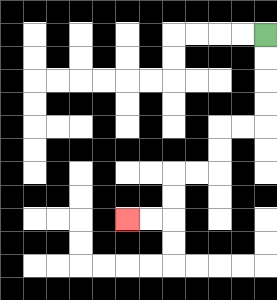{'start': '[11, 1]', 'end': '[5, 9]', 'path_directions': 'D,D,D,D,L,L,D,D,L,L,D,D,L,L', 'path_coordinates': '[[11, 1], [11, 2], [11, 3], [11, 4], [11, 5], [10, 5], [9, 5], [9, 6], [9, 7], [8, 7], [7, 7], [7, 8], [7, 9], [6, 9], [5, 9]]'}